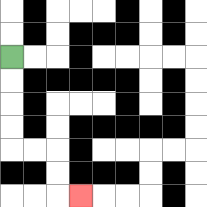{'start': '[0, 2]', 'end': '[3, 8]', 'path_directions': 'D,D,D,D,R,R,D,D,R', 'path_coordinates': '[[0, 2], [0, 3], [0, 4], [0, 5], [0, 6], [1, 6], [2, 6], [2, 7], [2, 8], [3, 8]]'}